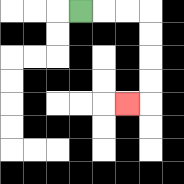{'start': '[3, 0]', 'end': '[5, 4]', 'path_directions': 'R,R,R,D,D,D,D,L', 'path_coordinates': '[[3, 0], [4, 0], [5, 0], [6, 0], [6, 1], [6, 2], [6, 3], [6, 4], [5, 4]]'}